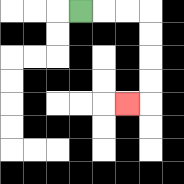{'start': '[3, 0]', 'end': '[5, 4]', 'path_directions': 'R,R,R,D,D,D,D,L', 'path_coordinates': '[[3, 0], [4, 0], [5, 0], [6, 0], [6, 1], [6, 2], [6, 3], [6, 4], [5, 4]]'}